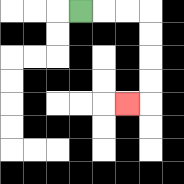{'start': '[3, 0]', 'end': '[5, 4]', 'path_directions': 'R,R,R,D,D,D,D,L', 'path_coordinates': '[[3, 0], [4, 0], [5, 0], [6, 0], [6, 1], [6, 2], [6, 3], [6, 4], [5, 4]]'}